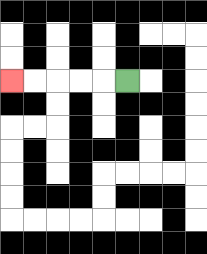{'start': '[5, 3]', 'end': '[0, 3]', 'path_directions': 'L,L,L,L,L', 'path_coordinates': '[[5, 3], [4, 3], [3, 3], [2, 3], [1, 3], [0, 3]]'}